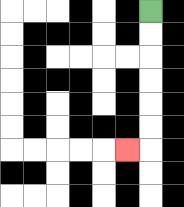{'start': '[6, 0]', 'end': '[5, 6]', 'path_directions': 'D,D,D,D,D,D,L', 'path_coordinates': '[[6, 0], [6, 1], [6, 2], [6, 3], [6, 4], [6, 5], [6, 6], [5, 6]]'}